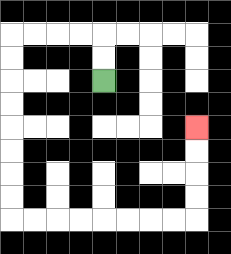{'start': '[4, 3]', 'end': '[8, 5]', 'path_directions': 'U,U,L,L,L,L,D,D,D,D,D,D,D,D,R,R,R,R,R,R,R,R,U,U,U,U', 'path_coordinates': '[[4, 3], [4, 2], [4, 1], [3, 1], [2, 1], [1, 1], [0, 1], [0, 2], [0, 3], [0, 4], [0, 5], [0, 6], [0, 7], [0, 8], [0, 9], [1, 9], [2, 9], [3, 9], [4, 9], [5, 9], [6, 9], [7, 9], [8, 9], [8, 8], [8, 7], [8, 6], [8, 5]]'}